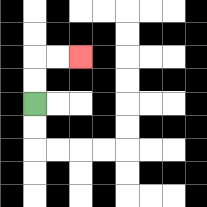{'start': '[1, 4]', 'end': '[3, 2]', 'path_directions': 'U,U,R,R', 'path_coordinates': '[[1, 4], [1, 3], [1, 2], [2, 2], [3, 2]]'}